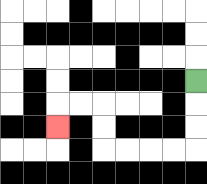{'start': '[8, 3]', 'end': '[2, 5]', 'path_directions': 'D,D,D,L,L,L,L,U,U,L,L,D', 'path_coordinates': '[[8, 3], [8, 4], [8, 5], [8, 6], [7, 6], [6, 6], [5, 6], [4, 6], [4, 5], [4, 4], [3, 4], [2, 4], [2, 5]]'}